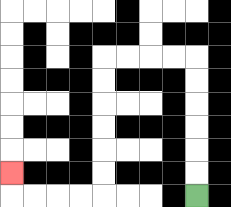{'start': '[8, 8]', 'end': '[0, 7]', 'path_directions': 'U,U,U,U,U,U,L,L,L,L,D,D,D,D,D,D,L,L,L,L,U', 'path_coordinates': '[[8, 8], [8, 7], [8, 6], [8, 5], [8, 4], [8, 3], [8, 2], [7, 2], [6, 2], [5, 2], [4, 2], [4, 3], [4, 4], [4, 5], [4, 6], [4, 7], [4, 8], [3, 8], [2, 8], [1, 8], [0, 8], [0, 7]]'}